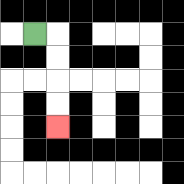{'start': '[1, 1]', 'end': '[2, 5]', 'path_directions': 'R,D,D,D,D', 'path_coordinates': '[[1, 1], [2, 1], [2, 2], [2, 3], [2, 4], [2, 5]]'}